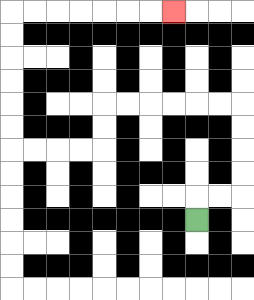{'start': '[8, 9]', 'end': '[7, 0]', 'path_directions': 'U,R,R,U,U,U,U,L,L,L,L,L,L,D,D,L,L,L,L,U,U,U,U,U,U,R,R,R,R,R,R,R', 'path_coordinates': '[[8, 9], [8, 8], [9, 8], [10, 8], [10, 7], [10, 6], [10, 5], [10, 4], [9, 4], [8, 4], [7, 4], [6, 4], [5, 4], [4, 4], [4, 5], [4, 6], [3, 6], [2, 6], [1, 6], [0, 6], [0, 5], [0, 4], [0, 3], [0, 2], [0, 1], [0, 0], [1, 0], [2, 0], [3, 0], [4, 0], [5, 0], [6, 0], [7, 0]]'}